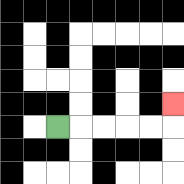{'start': '[2, 5]', 'end': '[7, 4]', 'path_directions': 'R,R,R,R,R,U', 'path_coordinates': '[[2, 5], [3, 5], [4, 5], [5, 5], [6, 5], [7, 5], [7, 4]]'}